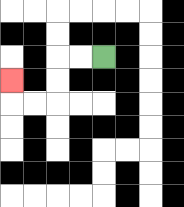{'start': '[4, 2]', 'end': '[0, 3]', 'path_directions': 'L,L,D,D,L,L,U', 'path_coordinates': '[[4, 2], [3, 2], [2, 2], [2, 3], [2, 4], [1, 4], [0, 4], [0, 3]]'}